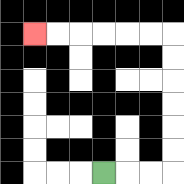{'start': '[4, 7]', 'end': '[1, 1]', 'path_directions': 'R,R,R,U,U,U,U,U,U,L,L,L,L,L,L', 'path_coordinates': '[[4, 7], [5, 7], [6, 7], [7, 7], [7, 6], [7, 5], [7, 4], [7, 3], [7, 2], [7, 1], [6, 1], [5, 1], [4, 1], [3, 1], [2, 1], [1, 1]]'}